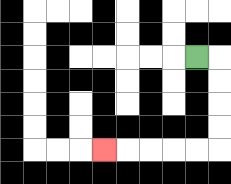{'start': '[8, 2]', 'end': '[4, 6]', 'path_directions': 'R,D,D,D,D,L,L,L,L,L', 'path_coordinates': '[[8, 2], [9, 2], [9, 3], [9, 4], [9, 5], [9, 6], [8, 6], [7, 6], [6, 6], [5, 6], [4, 6]]'}